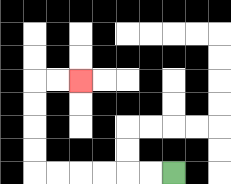{'start': '[7, 7]', 'end': '[3, 3]', 'path_directions': 'L,L,L,L,L,L,U,U,U,U,R,R', 'path_coordinates': '[[7, 7], [6, 7], [5, 7], [4, 7], [3, 7], [2, 7], [1, 7], [1, 6], [1, 5], [1, 4], [1, 3], [2, 3], [3, 3]]'}